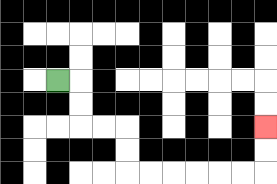{'start': '[2, 3]', 'end': '[11, 5]', 'path_directions': 'R,D,D,R,R,D,D,R,R,R,R,R,R,U,U', 'path_coordinates': '[[2, 3], [3, 3], [3, 4], [3, 5], [4, 5], [5, 5], [5, 6], [5, 7], [6, 7], [7, 7], [8, 7], [9, 7], [10, 7], [11, 7], [11, 6], [11, 5]]'}